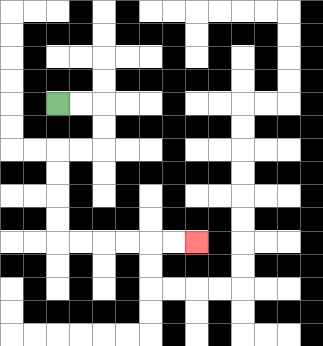{'start': '[2, 4]', 'end': '[8, 10]', 'path_directions': 'R,R,D,D,L,L,D,D,D,D,R,R,R,R,R,R', 'path_coordinates': '[[2, 4], [3, 4], [4, 4], [4, 5], [4, 6], [3, 6], [2, 6], [2, 7], [2, 8], [2, 9], [2, 10], [3, 10], [4, 10], [5, 10], [6, 10], [7, 10], [8, 10]]'}